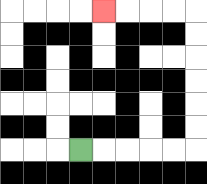{'start': '[3, 6]', 'end': '[4, 0]', 'path_directions': 'R,R,R,R,R,U,U,U,U,U,U,L,L,L,L', 'path_coordinates': '[[3, 6], [4, 6], [5, 6], [6, 6], [7, 6], [8, 6], [8, 5], [8, 4], [8, 3], [8, 2], [8, 1], [8, 0], [7, 0], [6, 0], [5, 0], [4, 0]]'}